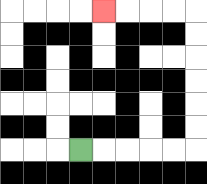{'start': '[3, 6]', 'end': '[4, 0]', 'path_directions': 'R,R,R,R,R,U,U,U,U,U,U,L,L,L,L', 'path_coordinates': '[[3, 6], [4, 6], [5, 6], [6, 6], [7, 6], [8, 6], [8, 5], [8, 4], [8, 3], [8, 2], [8, 1], [8, 0], [7, 0], [6, 0], [5, 0], [4, 0]]'}